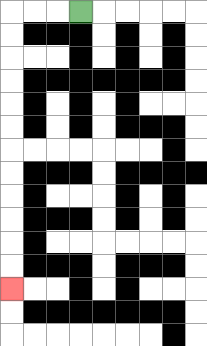{'start': '[3, 0]', 'end': '[0, 12]', 'path_directions': 'L,L,L,D,D,D,D,D,D,D,D,D,D,D,D', 'path_coordinates': '[[3, 0], [2, 0], [1, 0], [0, 0], [0, 1], [0, 2], [0, 3], [0, 4], [0, 5], [0, 6], [0, 7], [0, 8], [0, 9], [0, 10], [0, 11], [0, 12]]'}